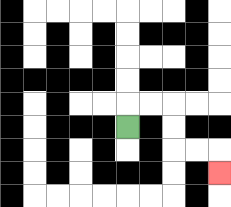{'start': '[5, 5]', 'end': '[9, 7]', 'path_directions': 'U,R,R,D,D,R,R,D', 'path_coordinates': '[[5, 5], [5, 4], [6, 4], [7, 4], [7, 5], [7, 6], [8, 6], [9, 6], [9, 7]]'}